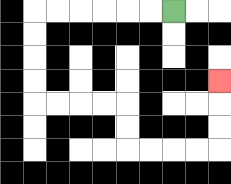{'start': '[7, 0]', 'end': '[9, 3]', 'path_directions': 'L,L,L,L,L,L,D,D,D,D,R,R,R,R,D,D,R,R,R,R,U,U,U', 'path_coordinates': '[[7, 0], [6, 0], [5, 0], [4, 0], [3, 0], [2, 0], [1, 0], [1, 1], [1, 2], [1, 3], [1, 4], [2, 4], [3, 4], [4, 4], [5, 4], [5, 5], [5, 6], [6, 6], [7, 6], [8, 6], [9, 6], [9, 5], [9, 4], [9, 3]]'}